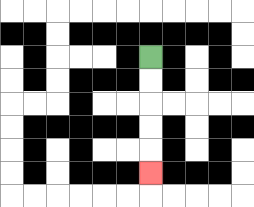{'start': '[6, 2]', 'end': '[6, 7]', 'path_directions': 'D,D,D,D,D', 'path_coordinates': '[[6, 2], [6, 3], [6, 4], [6, 5], [6, 6], [6, 7]]'}